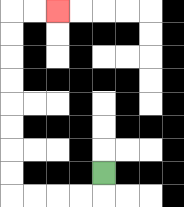{'start': '[4, 7]', 'end': '[2, 0]', 'path_directions': 'D,L,L,L,L,U,U,U,U,U,U,U,U,R,R', 'path_coordinates': '[[4, 7], [4, 8], [3, 8], [2, 8], [1, 8], [0, 8], [0, 7], [0, 6], [0, 5], [0, 4], [0, 3], [0, 2], [0, 1], [0, 0], [1, 0], [2, 0]]'}